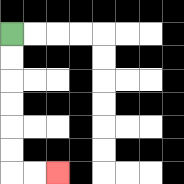{'start': '[0, 1]', 'end': '[2, 7]', 'path_directions': 'D,D,D,D,D,D,R,R', 'path_coordinates': '[[0, 1], [0, 2], [0, 3], [0, 4], [0, 5], [0, 6], [0, 7], [1, 7], [2, 7]]'}